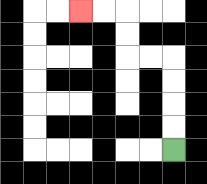{'start': '[7, 6]', 'end': '[3, 0]', 'path_directions': 'U,U,U,U,L,L,U,U,L,L', 'path_coordinates': '[[7, 6], [7, 5], [7, 4], [7, 3], [7, 2], [6, 2], [5, 2], [5, 1], [5, 0], [4, 0], [3, 0]]'}